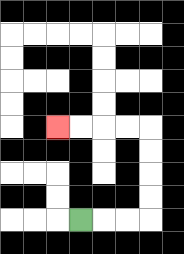{'start': '[3, 9]', 'end': '[2, 5]', 'path_directions': 'R,R,R,U,U,U,U,L,L,L,L', 'path_coordinates': '[[3, 9], [4, 9], [5, 9], [6, 9], [6, 8], [6, 7], [6, 6], [6, 5], [5, 5], [4, 5], [3, 5], [2, 5]]'}